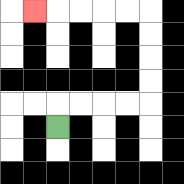{'start': '[2, 5]', 'end': '[1, 0]', 'path_directions': 'U,R,R,R,R,U,U,U,U,L,L,L,L,L', 'path_coordinates': '[[2, 5], [2, 4], [3, 4], [4, 4], [5, 4], [6, 4], [6, 3], [6, 2], [6, 1], [6, 0], [5, 0], [4, 0], [3, 0], [2, 0], [1, 0]]'}